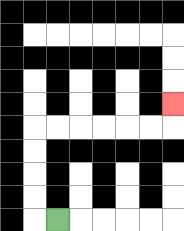{'start': '[2, 9]', 'end': '[7, 4]', 'path_directions': 'L,U,U,U,U,R,R,R,R,R,R,U', 'path_coordinates': '[[2, 9], [1, 9], [1, 8], [1, 7], [1, 6], [1, 5], [2, 5], [3, 5], [4, 5], [5, 5], [6, 5], [7, 5], [7, 4]]'}